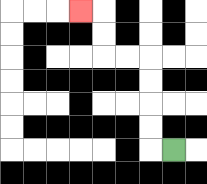{'start': '[7, 6]', 'end': '[3, 0]', 'path_directions': 'L,U,U,U,U,L,L,U,U,L', 'path_coordinates': '[[7, 6], [6, 6], [6, 5], [6, 4], [6, 3], [6, 2], [5, 2], [4, 2], [4, 1], [4, 0], [3, 0]]'}